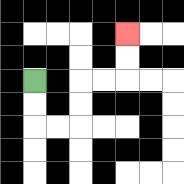{'start': '[1, 3]', 'end': '[5, 1]', 'path_directions': 'D,D,R,R,U,U,R,R,U,U', 'path_coordinates': '[[1, 3], [1, 4], [1, 5], [2, 5], [3, 5], [3, 4], [3, 3], [4, 3], [5, 3], [5, 2], [5, 1]]'}